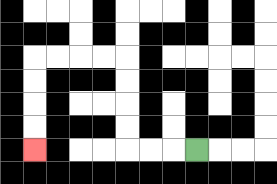{'start': '[8, 6]', 'end': '[1, 6]', 'path_directions': 'L,L,L,U,U,U,U,L,L,L,L,D,D,D,D', 'path_coordinates': '[[8, 6], [7, 6], [6, 6], [5, 6], [5, 5], [5, 4], [5, 3], [5, 2], [4, 2], [3, 2], [2, 2], [1, 2], [1, 3], [1, 4], [1, 5], [1, 6]]'}